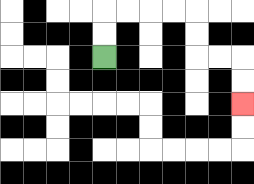{'start': '[4, 2]', 'end': '[10, 4]', 'path_directions': 'U,U,R,R,R,R,D,D,R,R,D,D', 'path_coordinates': '[[4, 2], [4, 1], [4, 0], [5, 0], [6, 0], [7, 0], [8, 0], [8, 1], [8, 2], [9, 2], [10, 2], [10, 3], [10, 4]]'}